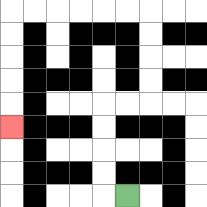{'start': '[5, 8]', 'end': '[0, 5]', 'path_directions': 'L,U,U,U,U,R,R,U,U,U,U,L,L,L,L,L,L,D,D,D,D,D', 'path_coordinates': '[[5, 8], [4, 8], [4, 7], [4, 6], [4, 5], [4, 4], [5, 4], [6, 4], [6, 3], [6, 2], [6, 1], [6, 0], [5, 0], [4, 0], [3, 0], [2, 0], [1, 0], [0, 0], [0, 1], [0, 2], [0, 3], [0, 4], [0, 5]]'}